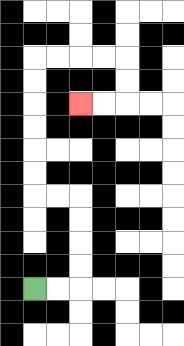{'start': '[1, 12]', 'end': '[3, 4]', 'path_directions': 'R,R,U,U,U,U,L,L,U,U,U,U,U,U,R,R,R,R,D,D,L,L', 'path_coordinates': '[[1, 12], [2, 12], [3, 12], [3, 11], [3, 10], [3, 9], [3, 8], [2, 8], [1, 8], [1, 7], [1, 6], [1, 5], [1, 4], [1, 3], [1, 2], [2, 2], [3, 2], [4, 2], [5, 2], [5, 3], [5, 4], [4, 4], [3, 4]]'}